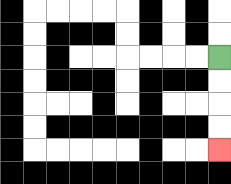{'start': '[9, 2]', 'end': '[9, 6]', 'path_directions': 'D,D,D,D', 'path_coordinates': '[[9, 2], [9, 3], [9, 4], [9, 5], [9, 6]]'}